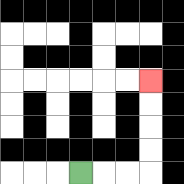{'start': '[3, 7]', 'end': '[6, 3]', 'path_directions': 'R,R,R,U,U,U,U', 'path_coordinates': '[[3, 7], [4, 7], [5, 7], [6, 7], [6, 6], [6, 5], [6, 4], [6, 3]]'}